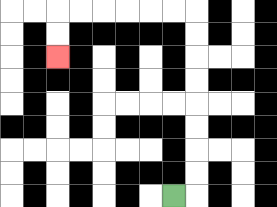{'start': '[7, 8]', 'end': '[2, 2]', 'path_directions': 'R,U,U,U,U,U,U,U,U,L,L,L,L,L,L,D,D', 'path_coordinates': '[[7, 8], [8, 8], [8, 7], [8, 6], [8, 5], [8, 4], [8, 3], [8, 2], [8, 1], [8, 0], [7, 0], [6, 0], [5, 0], [4, 0], [3, 0], [2, 0], [2, 1], [2, 2]]'}